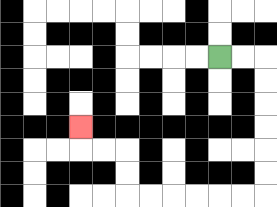{'start': '[9, 2]', 'end': '[3, 5]', 'path_directions': 'R,R,D,D,D,D,D,D,L,L,L,L,L,L,U,U,L,L,U', 'path_coordinates': '[[9, 2], [10, 2], [11, 2], [11, 3], [11, 4], [11, 5], [11, 6], [11, 7], [11, 8], [10, 8], [9, 8], [8, 8], [7, 8], [6, 8], [5, 8], [5, 7], [5, 6], [4, 6], [3, 6], [3, 5]]'}